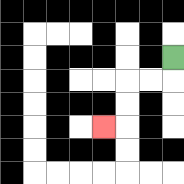{'start': '[7, 2]', 'end': '[4, 5]', 'path_directions': 'D,L,L,D,D,L', 'path_coordinates': '[[7, 2], [7, 3], [6, 3], [5, 3], [5, 4], [5, 5], [4, 5]]'}